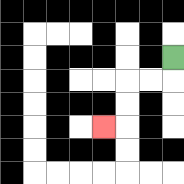{'start': '[7, 2]', 'end': '[4, 5]', 'path_directions': 'D,L,L,D,D,L', 'path_coordinates': '[[7, 2], [7, 3], [6, 3], [5, 3], [5, 4], [5, 5], [4, 5]]'}